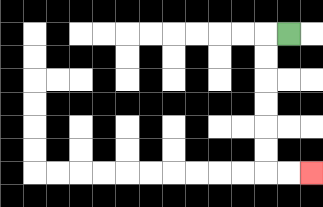{'start': '[12, 1]', 'end': '[13, 7]', 'path_directions': 'L,D,D,D,D,D,D,R,R', 'path_coordinates': '[[12, 1], [11, 1], [11, 2], [11, 3], [11, 4], [11, 5], [11, 6], [11, 7], [12, 7], [13, 7]]'}